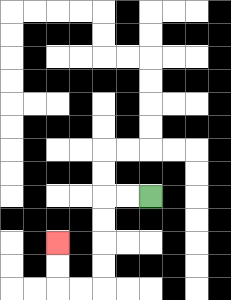{'start': '[6, 8]', 'end': '[2, 10]', 'path_directions': 'L,L,D,D,D,D,L,L,U,U', 'path_coordinates': '[[6, 8], [5, 8], [4, 8], [4, 9], [4, 10], [4, 11], [4, 12], [3, 12], [2, 12], [2, 11], [2, 10]]'}